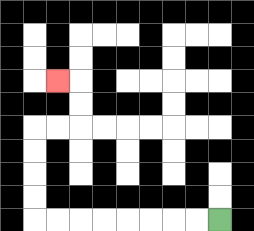{'start': '[9, 9]', 'end': '[2, 3]', 'path_directions': 'L,L,L,L,L,L,L,L,U,U,U,U,R,R,U,U,L', 'path_coordinates': '[[9, 9], [8, 9], [7, 9], [6, 9], [5, 9], [4, 9], [3, 9], [2, 9], [1, 9], [1, 8], [1, 7], [1, 6], [1, 5], [2, 5], [3, 5], [3, 4], [3, 3], [2, 3]]'}